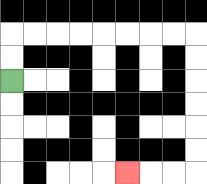{'start': '[0, 3]', 'end': '[5, 7]', 'path_directions': 'U,U,R,R,R,R,R,R,R,R,D,D,D,D,D,D,L,L,L', 'path_coordinates': '[[0, 3], [0, 2], [0, 1], [1, 1], [2, 1], [3, 1], [4, 1], [5, 1], [6, 1], [7, 1], [8, 1], [8, 2], [8, 3], [8, 4], [8, 5], [8, 6], [8, 7], [7, 7], [6, 7], [5, 7]]'}